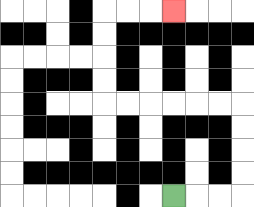{'start': '[7, 8]', 'end': '[7, 0]', 'path_directions': 'R,R,R,U,U,U,U,L,L,L,L,L,L,U,U,U,U,R,R,R', 'path_coordinates': '[[7, 8], [8, 8], [9, 8], [10, 8], [10, 7], [10, 6], [10, 5], [10, 4], [9, 4], [8, 4], [7, 4], [6, 4], [5, 4], [4, 4], [4, 3], [4, 2], [4, 1], [4, 0], [5, 0], [6, 0], [7, 0]]'}